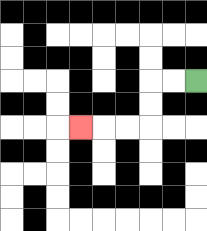{'start': '[8, 3]', 'end': '[3, 5]', 'path_directions': 'L,L,D,D,L,L,L', 'path_coordinates': '[[8, 3], [7, 3], [6, 3], [6, 4], [6, 5], [5, 5], [4, 5], [3, 5]]'}